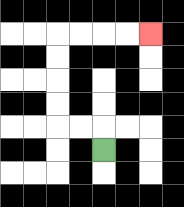{'start': '[4, 6]', 'end': '[6, 1]', 'path_directions': 'U,L,L,U,U,U,U,R,R,R,R', 'path_coordinates': '[[4, 6], [4, 5], [3, 5], [2, 5], [2, 4], [2, 3], [2, 2], [2, 1], [3, 1], [4, 1], [5, 1], [6, 1]]'}